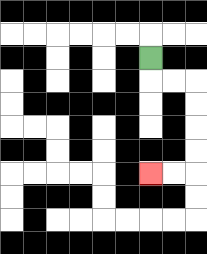{'start': '[6, 2]', 'end': '[6, 7]', 'path_directions': 'D,R,R,D,D,D,D,L,L', 'path_coordinates': '[[6, 2], [6, 3], [7, 3], [8, 3], [8, 4], [8, 5], [8, 6], [8, 7], [7, 7], [6, 7]]'}